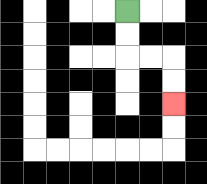{'start': '[5, 0]', 'end': '[7, 4]', 'path_directions': 'D,D,R,R,D,D', 'path_coordinates': '[[5, 0], [5, 1], [5, 2], [6, 2], [7, 2], [7, 3], [7, 4]]'}